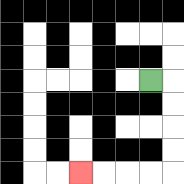{'start': '[6, 3]', 'end': '[3, 7]', 'path_directions': 'R,D,D,D,D,L,L,L,L', 'path_coordinates': '[[6, 3], [7, 3], [7, 4], [7, 5], [7, 6], [7, 7], [6, 7], [5, 7], [4, 7], [3, 7]]'}